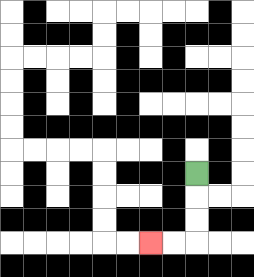{'start': '[8, 7]', 'end': '[6, 10]', 'path_directions': 'D,D,D,L,L', 'path_coordinates': '[[8, 7], [8, 8], [8, 9], [8, 10], [7, 10], [6, 10]]'}